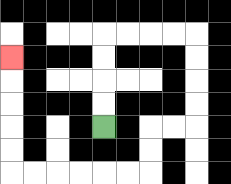{'start': '[4, 5]', 'end': '[0, 2]', 'path_directions': 'U,U,U,U,R,R,R,R,D,D,D,D,L,L,D,D,L,L,L,L,L,L,U,U,U,U,U', 'path_coordinates': '[[4, 5], [4, 4], [4, 3], [4, 2], [4, 1], [5, 1], [6, 1], [7, 1], [8, 1], [8, 2], [8, 3], [8, 4], [8, 5], [7, 5], [6, 5], [6, 6], [6, 7], [5, 7], [4, 7], [3, 7], [2, 7], [1, 7], [0, 7], [0, 6], [0, 5], [0, 4], [0, 3], [0, 2]]'}